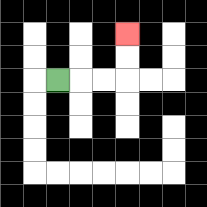{'start': '[2, 3]', 'end': '[5, 1]', 'path_directions': 'R,R,R,U,U', 'path_coordinates': '[[2, 3], [3, 3], [4, 3], [5, 3], [5, 2], [5, 1]]'}